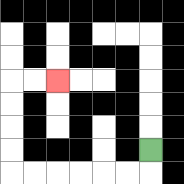{'start': '[6, 6]', 'end': '[2, 3]', 'path_directions': 'D,L,L,L,L,L,L,U,U,U,U,R,R', 'path_coordinates': '[[6, 6], [6, 7], [5, 7], [4, 7], [3, 7], [2, 7], [1, 7], [0, 7], [0, 6], [0, 5], [0, 4], [0, 3], [1, 3], [2, 3]]'}